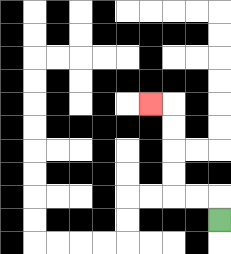{'start': '[9, 9]', 'end': '[6, 4]', 'path_directions': 'U,L,L,U,U,U,U,L', 'path_coordinates': '[[9, 9], [9, 8], [8, 8], [7, 8], [7, 7], [7, 6], [7, 5], [7, 4], [6, 4]]'}